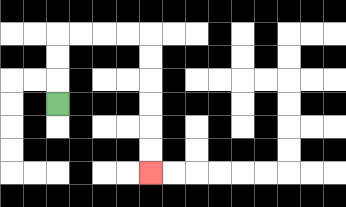{'start': '[2, 4]', 'end': '[6, 7]', 'path_directions': 'U,U,U,R,R,R,R,D,D,D,D,D,D', 'path_coordinates': '[[2, 4], [2, 3], [2, 2], [2, 1], [3, 1], [4, 1], [5, 1], [6, 1], [6, 2], [6, 3], [6, 4], [6, 5], [6, 6], [6, 7]]'}